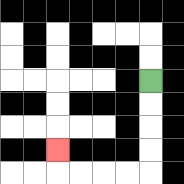{'start': '[6, 3]', 'end': '[2, 6]', 'path_directions': 'D,D,D,D,L,L,L,L,U', 'path_coordinates': '[[6, 3], [6, 4], [6, 5], [6, 6], [6, 7], [5, 7], [4, 7], [3, 7], [2, 7], [2, 6]]'}